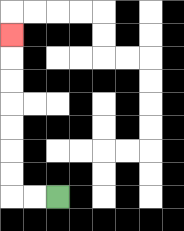{'start': '[2, 8]', 'end': '[0, 1]', 'path_directions': 'L,L,U,U,U,U,U,U,U', 'path_coordinates': '[[2, 8], [1, 8], [0, 8], [0, 7], [0, 6], [0, 5], [0, 4], [0, 3], [0, 2], [0, 1]]'}